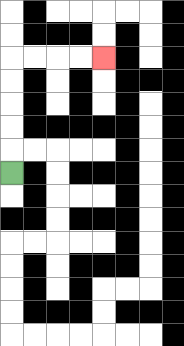{'start': '[0, 7]', 'end': '[4, 2]', 'path_directions': 'U,U,U,U,U,R,R,R,R', 'path_coordinates': '[[0, 7], [0, 6], [0, 5], [0, 4], [0, 3], [0, 2], [1, 2], [2, 2], [3, 2], [4, 2]]'}